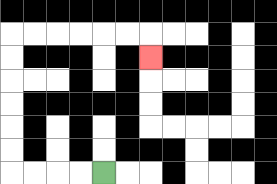{'start': '[4, 7]', 'end': '[6, 2]', 'path_directions': 'L,L,L,L,U,U,U,U,U,U,R,R,R,R,R,R,D', 'path_coordinates': '[[4, 7], [3, 7], [2, 7], [1, 7], [0, 7], [0, 6], [0, 5], [0, 4], [0, 3], [0, 2], [0, 1], [1, 1], [2, 1], [3, 1], [4, 1], [5, 1], [6, 1], [6, 2]]'}